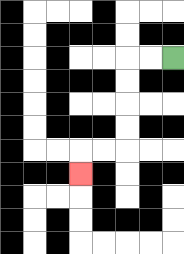{'start': '[7, 2]', 'end': '[3, 7]', 'path_directions': 'L,L,D,D,D,D,L,L,D', 'path_coordinates': '[[7, 2], [6, 2], [5, 2], [5, 3], [5, 4], [5, 5], [5, 6], [4, 6], [3, 6], [3, 7]]'}